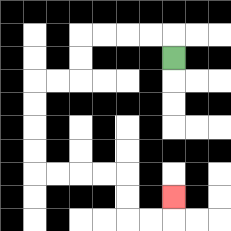{'start': '[7, 2]', 'end': '[7, 8]', 'path_directions': 'U,L,L,L,L,D,D,L,L,D,D,D,D,R,R,R,R,D,D,R,R,U', 'path_coordinates': '[[7, 2], [7, 1], [6, 1], [5, 1], [4, 1], [3, 1], [3, 2], [3, 3], [2, 3], [1, 3], [1, 4], [1, 5], [1, 6], [1, 7], [2, 7], [3, 7], [4, 7], [5, 7], [5, 8], [5, 9], [6, 9], [7, 9], [7, 8]]'}